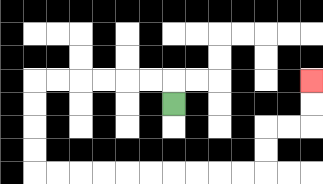{'start': '[7, 4]', 'end': '[13, 3]', 'path_directions': 'U,L,L,L,L,L,L,D,D,D,D,R,R,R,R,R,R,R,R,R,R,U,U,R,R,U,U', 'path_coordinates': '[[7, 4], [7, 3], [6, 3], [5, 3], [4, 3], [3, 3], [2, 3], [1, 3], [1, 4], [1, 5], [1, 6], [1, 7], [2, 7], [3, 7], [4, 7], [5, 7], [6, 7], [7, 7], [8, 7], [9, 7], [10, 7], [11, 7], [11, 6], [11, 5], [12, 5], [13, 5], [13, 4], [13, 3]]'}